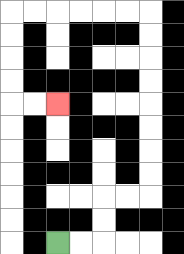{'start': '[2, 10]', 'end': '[2, 4]', 'path_directions': 'R,R,U,U,R,R,U,U,U,U,U,U,U,U,L,L,L,L,L,L,D,D,D,D,R,R', 'path_coordinates': '[[2, 10], [3, 10], [4, 10], [4, 9], [4, 8], [5, 8], [6, 8], [6, 7], [6, 6], [6, 5], [6, 4], [6, 3], [6, 2], [6, 1], [6, 0], [5, 0], [4, 0], [3, 0], [2, 0], [1, 0], [0, 0], [0, 1], [0, 2], [0, 3], [0, 4], [1, 4], [2, 4]]'}